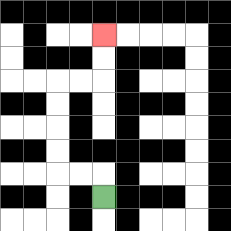{'start': '[4, 8]', 'end': '[4, 1]', 'path_directions': 'U,L,L,U,U,U,U,R,R,U,U', 'path_coordinates': '[[4, 8], [4, 7], [3, 7], [2, 7], [2, 6], [2, 5], [2, 4], [2, 3], [3, 3], [4, 3], [4, 2], [4, 1]]'}